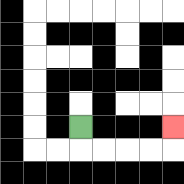{'start': '[3, 5]', 'end': '[7, 5]', 'path_directions': 'D,R,R,R,R,U', 'path_coordinates': '[[3, 5], [3, 6], [4, 6], [5, 6], [6, 6], [7, 6], [7, 5]]'}